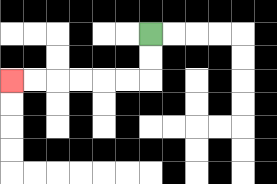{'start': '[6, 1]', 'end': '[0, 3]', 'path_directions': 'D,D,L,L,L,L,L,L', 'path_coordinates': '[[6, 1], [6, 2], [6, 3], [5, 3], [4, 3], [3, 3], [2, 3], [1, 3], [0, 3]]'}